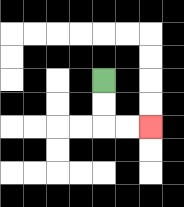{'start': '[4, 3]', 'end': '[6, 5]', 'path_directions': 'D,D,R,R', 'path_coordinates': '[[4, 3], [4, 4], [4, 5], [5, 5], [6, 5]]'}